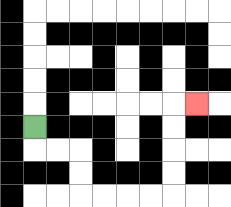{'start': '[1, 5]', 'end': '[8, 4]', 'path_directions': 'D,R,R,D,D,R,R,R,R,U,U,U,U,R', 'path_coordinates': '[[1, 5], [1, 6], [2, 6], [3, 6], [3, 7], [3, 8], [4, 8], [5, 8], [6, 8], [7, 8], [7, 7], [7, 6], [7, 5], [7, 4], [8, 4]]'}